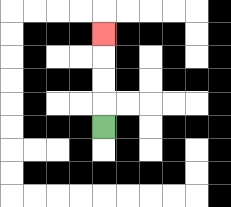{'start': '[4, 5]', 'end': '[4, 1]', 'path_directions': 'U,U,U,U', 'path_coordinates': '[[4, 5], [4, 4], [4, 3], [4, 2], [4, 1]]'}